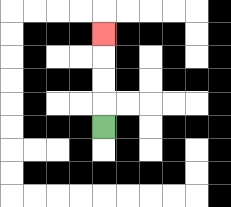{'start': '[4, 5]', 'end': '[4, 1]', 'path_directions': 'U,U,U,U', 'path_coordinates': '[[4, 5], [4, 4], [4, 3], [4, 2], [4, 1]]'}